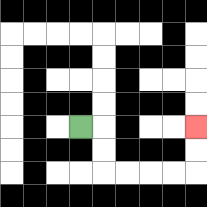{'start': '[3, 5]', 'end': '[8, 5]', 'path_directions': 'R,D,D,R,R,R,R,U,U', 'path_coordinates': '[[3, 5], [4, 5], [4, 6], [4, 7], [5, 7], [6, 7], [7, 7], [8, 7], [8, 6], [8, 5]]'}